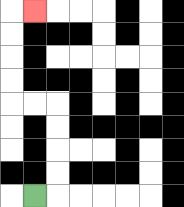{'start': '[1, 8]', 'end': '[1, 0]', 'path_directions': 'R,U,U,U,U,L,L,U,U,U,U,R', 'path_coordinates': '[[1, 8], [2, 8], [2, 7], [2, 6], [2, 5], [2, 4], [1, 4], [0, 4], [0, 3], [0, 2], [0, 1], [0, 0], [1, 0]]'}